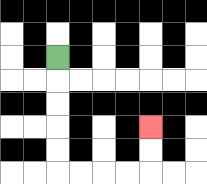{'start': '[2, 2]', 'end': '[6, 5]', 'path_directions': 'D,D,D,D,D,R,R,R,R,U,U', 'path_coordinates': '[[2, 2], [2, 3], [2, 4], [2, 5], [2, 6], [2, 7], [3, 7], [4, 7], [5, 7], [6, 7], [6, 6], [6, 5]]'}